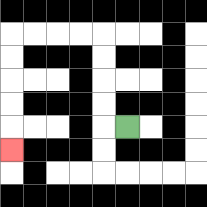{'start': '[5, 5]', 'end': '[0, 6]', 'path_directions': 'L,U,U,U,U,L,L,L,L,D,D,D,D,D', 'path_coordinates': '[[5, 5], [4, 5], [4, 4], [4, 3], [4, 2], [4, 1], [3, 1], [2, 1], [1, 1], [0, 1], [0, 2], [0, 3], [0, 4], [0, 5], [0, 6]]'}